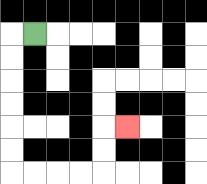{'start': '[1, 1]', 'end': '[5, 5]', 'path_directions': 'L,D,D,D,D,D,D,R,R,R,R,U,U,R', 'path_coordinates': '[[1, 1], [0, 1], [0, 2], [0, 3], [0, 4], [0, 5], [0, 6], [0, 7], [1, 7], [2, 7], [3, 7], [4, 7], [4, 6], [4, 5], [5, 5]]'}